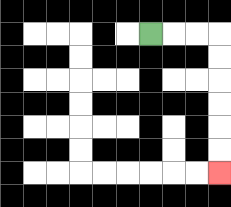{'start': '[6, 1]', 'end': '[9, 7]', 'path_directions': 'R,R,R,D,D,D,D,D,D', 'path_coordinates': '[[6, 1], [7, 1], [8, 1], [9, 1], [9, 2], [9, 3], [9, 4], [9, 5], [9, 6], [9, 7]]'}